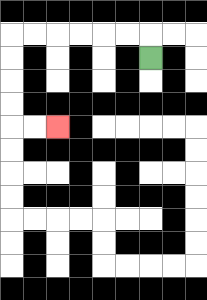{'start': '[6, 2]', 'end': '[2, 5]', 'path_directions': 'U,L,L,L,L,L,L,D,D,D,D,R,R', 'path_coordinates': '[[6, 2], [6, 1], [5, 1], [4, 1], [3, 1], [2, 1], [1, 1], [0, 1], [0, 2], [0, 3], [0, 4], [0, 5], [1, 5], [2, 5]]'}